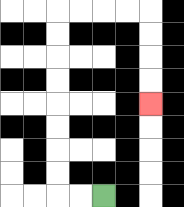{'start': '[4, 8]', 'end': '[6, 4]', 'path_directions': 'L,L,U,U,U,U,U,U,U,U,R,R,R,R,D,D,D,D', 'path_coordinates': '[[4, 8], [3, 8], [2, 8], [2, 7], [2, 6], [2, 5], [2, 4], [2, 3], [2, 2], [2, 1], [2, 0], [3, 0], [4, 0], [5, 0], [6, 0], [6, 1], [6, 2], [6, 3], [6, 4]]'}